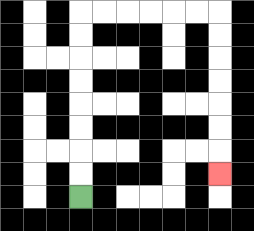{'start': '[3, 8]', 'end': '[9, 7]', 'path_directions': 'U,U,U,U,U,U,U,U,R,R,R,R,R,R,D,D,D,D,D,D,D', 'path_coordinates': '[[3, 8], [3, 7], [3, 6], [3, 5], [3, 4], [3, 3], [3, 2], [3, 1], [3, 0], [4, 0], [5, 0], [6, 0], [7, 0], [8, 0], [9, 0], [9, 1], [9, 2], [9, 3], [9, 4], [9, 5], [9, 6], [9, 7]]'}